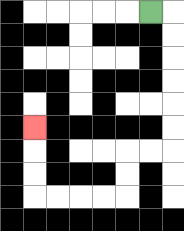{'start': '[6, 0]', 'end': '[1, 5]', 'path_directions': 'R,D,D,D,D,D,D,L,L,D,D,L,L,L,L,U,U,U', 'path_coordinates': '[[6, 0], [7, 0], [7, 1], [7, 2], [7, 3], [7, 4], [7, 5], [7, 6], [6, 6], [5, 6], [5, 7], [5, 8], [4, 8], [3, 8], [2, 8], [1, 8], [1, 7], [1, 6], [1, 5]]'}